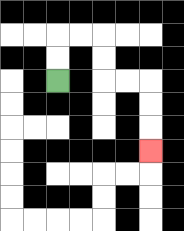{'start': '[2, 3]', 'end': '[6, 6]', 'path_directions': 'U,U,R,R,D,D,R,R,D,D,D', 'path_coordinates': '[[2, 3], [2, 2], [2, 1], [3, 1], [4, 1], [4, 2], [4, 3], [5, 3], [6, 3], [6, 4], [6, 5], [6, 6]]'}